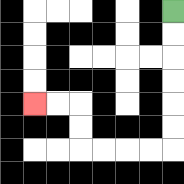{'start': '[7, 0]', 'end': '[1, 4]', 'path_directions': 'D,D,D,D,D,D,L,L,L,L,U,U,L,L', 'path_coordinates': '[[7, 0], [7, 1], [7, 2], [7, 3], [7, 4], [7, 5], [7, 6], [6, 6], [5, 6], [4, 6], [3, 6], [3, 5], [3, 4], [2, 4], [1, 4]]'}